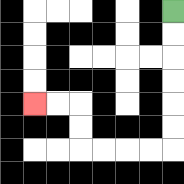{'start': '[7, 0]', 'end': '[1, 4]', 'path_directions': 'D,D,D,D,D,D,L,L,L,L,U,U,L,L', 'path_coordinates': '[[7, 0], [7, 1], [7, 2], [7, 3], [7, 4], [7, 5], [7, 6], [6, 6], [5, 6], [4, 6], [3, 6], [3, 5], [3, 4], [2, 4], [1, 4]]'}